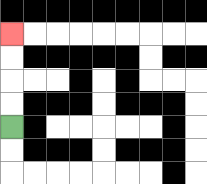{'start': '[0, 5]', 'end': '[0, 1]', 'path_directions': 'U,U,U,U', 'path_coordinates': '[[0, 5], [0, 4], [0, 3], [0, 2], [0, 1]]'}